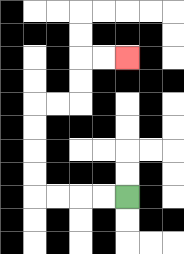{'start': '[5, 8]', 'end': '[5, 2]', 'path_directions': 'L,L,L,L,U,U,U,U,R,R,U,U,R,R', 'path_coordinates': '[[5, 8], [4, 8], [3, 8], [2, 8], [1, 8], [1, 7], [1, 6], [1, 5], [1, 4], [2, 4], [3, 4], [3, 3], [3, 2], [4, 2], [5, 2]]'}